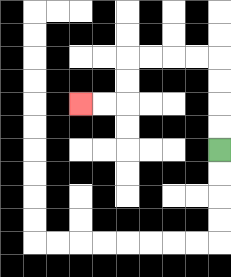{'start': '[9, 6]', 'end': '[3, 4]', 'path_directions': 'U,U,U,U,L,L,L,L,D,D,L,L', 'path_coordinates': '[[9, 6], [9, 5], [9, 4], [9, 3], [9, 2], [8, 2], [7, 2], [6, 2], [5, 2], [5, 3], [5, 4], [4, 4], [3, 4]]'}